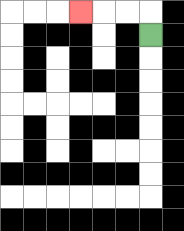{'start': '[6, 1]', 'end': '[3, 0]', 'path_directions': 'U,L,L,L', 'path_coordinates': '[[6, 1], [6, 0], [5, 0], [4, 0], [3, 0]]'}